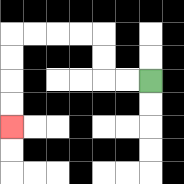{'start': '[6, 3]', 'end': '[0, 5]', 'path_directions': 'L,L,U,U,L,L,L,L,D,D,D,D', 'path_coordinates': '[[6, 3], [5, 3], [4, 3], [4, 2], [4, 1], [3, 1], [2, 1], [1, 1], [0, 1], [0, 2], [0, 3], [0, 4], [0, 5]]'}